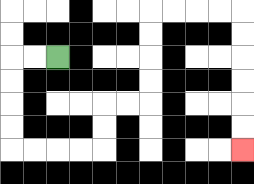{'start': '[2, 2]', 'end': '[10, 6]', 'path_directions': 'L,L,D,D,D,D,R,R,R,R,U,U,R,R,U,U,U,U,R,R,R,R,D,D,D,D,D,D', 'path_coordinates': '[[2, 2], [1, 2], [0, 2], [0, 3], [0, 4], [0, 5], [0, 6], [1, 6], [2, 6], [3, 6], [4, 6], [4, 5], [4, 4], [5, 4], [6, 4], [6, 3], [6, 2], [6, 1], [6, 0], [7, 0], [8, 0], [9, 0], [10, 0], [10, 1], [10, 2], [10, 3], [10, 4], [10, 5], [10, 6]]'}